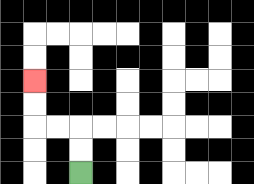{'start': '[3, 7]', 'end': '[1, 3]', 'path_directions': 'U,U,L,L,U,U', 'path_coordinates': '[[3, 7], [3, 6], [3, 5], [2, 5], [1, 5], [1, 4], [1, 3]]'}